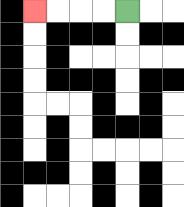{'start': '[5, 0]', 'end': '[1, 0]', 'path_directions': 'L,L,L,L', 'path_coordinates': '[[5, 0], [4, 0], [3, 0], [2, 0], [1, 0]]'}